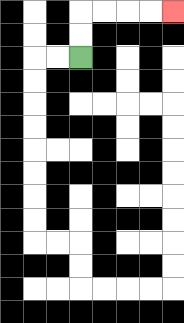{'start': '[3, 2]', 'end': '[7, 0]', 'path_directions': 'U,U,R,R,R,R', 'path_coordinates': '[[3, 2], [3, 1], [3, 0], [4, 0], [5, 0], [6, 0], [7, 0]]'}